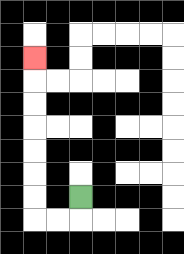{'start': '[3, 8]', 'end': '[1, 2]', 'path_directions': 'D,L,L,U,U,U,U,U,U,U', 'path_coordinates': '[[3, 8], [3, 9], [2, 9], [1, 9], [1, 8], [1, 7], [1, 6], [1, 5], [1, 4], [1, 3], [1, 2]]'}